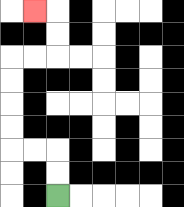{'start': '[2, 8]', 'end': '[1, 0]', 'path_directions': 'U,U,L,L,U,U,U,U,R,R,U,U,L', 'path_coordinates': '[[2, 8], [2, 7], [2, 6], [1, 6], [0, 6], [0, 5], [0, 4], [0, 3], [0, 2], [1, 2], [2, 2], [2, 1], [2, 0], [1, 0]]'}